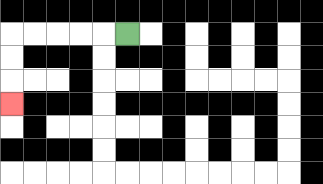{'start': '[5, 1]', 'end': '[0, 4]', 'path_directions': 'L,L,L,L,L,D,D,D', 'path_coordinates': '[[5, 1], [4, 1], [3, 1], [2, 1], [1, 1], [0, 1], [0, 2], [0, 3], [0, 4]]'}